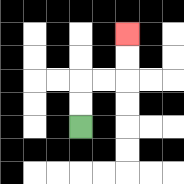{'start': '[3, 5]', 'end': '[5, 1]', 'path_directions': 'U,U,R,R,U,U', 'path_coordinates': '[[3, 5], [3, 4], [3, 3], [4, 3], [5, 3], [5, 2], [5, 1]]'}